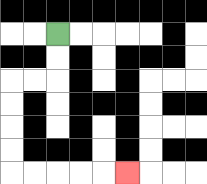{'start': '[2, 1]', 'end': '[5, 7]', 'path_directions': 'D,D,L,L,D,D,D,D,R,R,R,R,R', 'path_coordinates': '[[2, 1], [2, 2], [2, 3], [1, 3], [0, 3], [0, 4], [0, 5], [0, 6], [0, 7], [1, 7], [2, 7], [3, 7], [4, 7], [5, 7]]'}